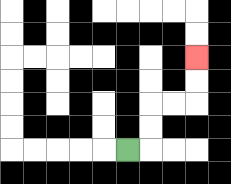{'start': '[5, 6]', 'end': '[8, 2]', 'path_directions': 'R,U,U,R,R,U,U', 'path_coordinates': '[[5, 6], [6, 6], [6, 5], [6, 4], [7, 4], [8, 4], [8, 3], [8, 2]]'}